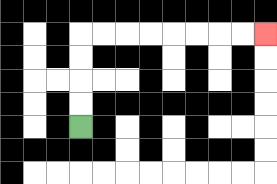{'start': '[3, 5]', 'end': '[11, 1]', 'path_directions': 'U,U,U,U,R,R,R,R,R,R,R,R', 'path_coordinates': '[[3, 5], [3, 4], [3, 3], [3, 2], [3, 1], [4, 1], [5, 1], [6, 1], [7, 1], [8, 1], [9, 1], [10, 1], [11, 1]]'}